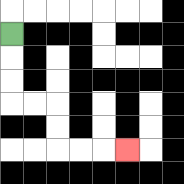{'start': '[0, 1]', 'end': '[5, 6]', 'path_directions': 'D,D,D,R,R,D,D,R,R,R', 'path_coordinates': '[[0, 1], [0, 2], [0, 3], [0, 4], [1, 4], [2, 4], [2, 5], [2, 6], [3, 6], [4, 6], [5, 6]]'}